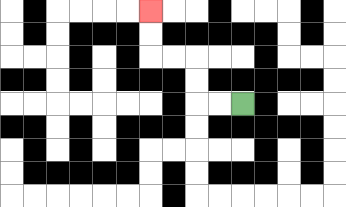{'start': '[10, 4]', 'end': '[6, 0]', 'path_directions': 'L,L,U,U,L,L,U,U', 'path_coordinates': '[[10, 4], [9, 4], [8, 4], [8, 3], [8, 2], [7, 2], [6, 2], [6, 1], [6, 0]]'}